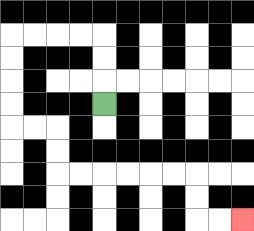{'start': '[4, 4]', 'end': '[10, 9]', 'path_directions': 'U,U,U,L,L,L,L,D,D,D,D,R,R,D,D,R,R,R,R,R,R,D,D,R,R', 'path_coordinates': '[[4, 4], [4, 3], [4, 2], [4, 1], [3, 1], [2, 1], [1, 1], [0, 1], [0, 2], [0, 3], [0, 4], [0, 5], [1, 5], [2, 5], [2, 6], [2, 7], [3, 7], [4, 7], [5, 7], [6, 7], [7, 7], [8, 7], [8, 8], [8, 9], [9, 9], [10, 9]]'}